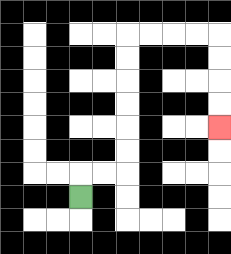{'start': '[3, 8]', 'end': '[9, 5]', 'path_directions': 'U,R,R,U,U,U,U,U,U,R,R,R,R,D,D,D,D', 'path_coordinates': '[[3, 8], [3, 7], [4, 7], [5, 7], [5, 6], [5, 5], [5, 4], [5, 3], [5, 2], [5, 1], [6, 1], [7, 1], [8, 1], [9, 1], [9, 2], [9, 3], [9, 4], [9, 5]]'}